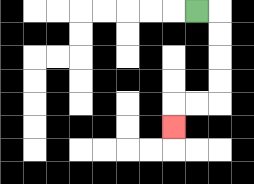{'start': '[8, 0]', 'end': '[7, 5]', 'path_directions': 'R,D,D,D,D,L,L,D', 'path_coordinates': '[[8, 0], [9, 0], [9, 1], [9, 2], [9, 3], [9, 4], [8, 4], [7, 4], [7, 5]]'}